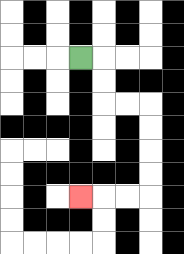{'start': '[3, 2]', 'end': '[3, 8]', 'path_directions': 'R,D,D,R,R,D,D,D,D,L,L,L', 'path_coordinates': '[[3, 2], [4, 2], [4, 3], [4, 4], [5, 4], [6, 4], [6, 5], [6, 6], [6, 7], [6, 8], [5, 8], [4, 8], [3, 8]]'}